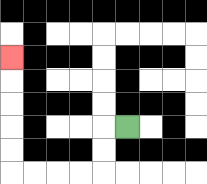{'start': '[5, 5]', 'end': '[0, 2]', 'path_directions': 'L,D,D,L,L,L,L,U,U,U,U,U', 'path_coordinates': '[[5, 5], [4, 5], [4, 6], [4, 7], [3, 7], [2, 7], [1, 7], [0, 7], [0, 6], [0, 5], [0, 4], [0, 3], [0, 2]]'}